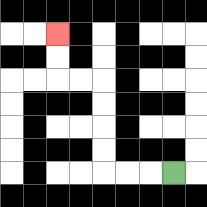{'start': '[7, 7]', 'end': '[2, 1]', 'path_directions': 'L,L,L,U,U,U,U,L,L,U,U', 'path_coordinates': '[[7, 7], [6, 7], [5, 7], [4, 7], [4, 6], [4, 5], [4, 4], [4, 3], [3, 3], [2, 3], [2, 2], [2, 1]]'}